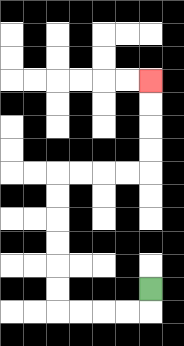{'start': '[6, 12]', 'end': '[6, 3]', 'path_directions': 'D,L,L,L,L,U,U,U,U,U,U,R,R,R,R,U,U,U,U', 'path_coordinates': '[[6, 12], [6, 13], [5, 13], [4, 13], [3, 13], [2, 13], [2, 12], [2, 11], [2, 10], [2, 9], [2, 8], [2, 7], [3, 7], [4, 7], [5, 7], [6, 7], [6, 6], [6, 5], [6, 4], [6, 3]]'}